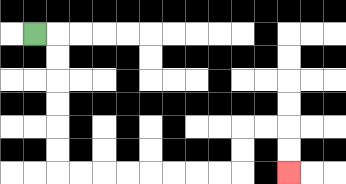{'start': '[1, 1]', 'end': '[12, 7]', 'path_directions': 'R,D,D,D,D,D,D,R,R,R,R,R,R,R,R,U,U,R,R,D,D', 'path_coordinates': '[[1, 1], [2, 1], [2, 2], [2, 3], [2, 4], [2, 5], [2, 6], [2, 7], [3, 7], [4, 7], [5, 7], [6, 7], [7, 7], [8, 7], [9, 7], [10, 7], [10, 6], [10, 5], [11, 5], [12, 5], [12, 6], [12, 7]]'}